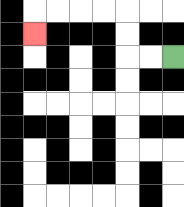{'start': '[7, 2]', 'end': '[1, 1]', 'path_directions': 'L,L,U,U,L,L,L,L,D', 'path_coordinates': '[[7, 2], [6, 2], [5, 2], [5, 1], [5, 0], [4, 0], [3, 0], [2, 0], [1, 0], [1, 1]]'}